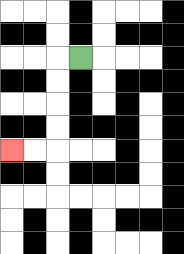{'start': '[3, 2]', 'end': '[0, 6]', 'path_directions': 'L,D,D,D,D,L,L', 'path_coordinates': '[[3, 2], [2, 2], [2, 3], [2, 4], [2, 5], [2, 6], [1, 6], [0, 6]]'}